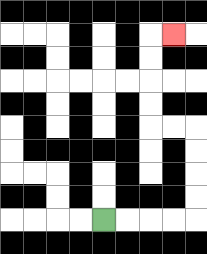{'start': '[4, 9]', 'end': '[7, 1]', 'path_directions': 'R,R,R,R,U,U,U,U,L,L,U,U,U,U,R', 'path_coordinates': '[[4, 9], [5, 9], [6, 9], [7, 9], [8, 9], [8, 8], [8, 7], [8, 6], [8, 5], [7, 5], [6, 5], [6, 4], [6, 3], [6, 2], [6, 1], [7, 1]]'}